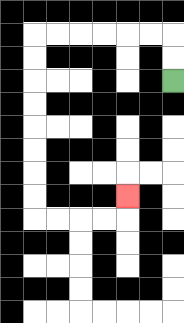{'start': '[7, 3]', 'end': '[5, 8]', 'path_directions': 'U,U,L,L,L,L,L,L,D,D,D,D,D,D,D,D,R,R,R,R,U', 'path_coordinates': '[[7, 3], [7, 2], [7, 1], [6, 1], [5, 1], [4, 1], [3, 1], [2, 1], [1, 1], [1, 2], [1, 3], [1, 4], [1, 5], [1, 6], [1, 7], [1, 8], [1, 9], [2, 9], [3, 9], [4, 9], [5, 9], [5, 8]]'}